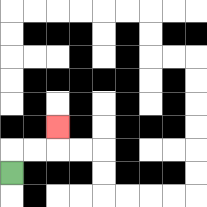{'start': '[0, 7]', 'end': '[2, 5]', 'path_directions': 'U,R,R,U', 'path_coordinates': '[[0, 7], [0, 6], [1, 6], [2, 6], [2, 5]]'}